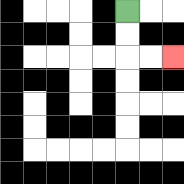{'start': '[5, 0]', 'end': '[7, 2]', 'path_directions': 'D,D,R,R', 'path_coordinates': '[[5, 0], [5, 1], [5, 2], [6, 2], [7, 2]]'}